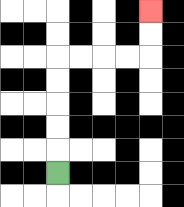{'start': '[2, 7]', 'end': '[6, 0]', 'path_directions': 'U,U,U,U,U,R,R,R,R,U,U', 'path_coordinates': '[[2, 7], [2, 6], [2, 5], [2, 4], [2, 3], [2, 2], [3, 2], [4, 2], [5, 2], [6, 2], [6, 1], [6, 0]]'}